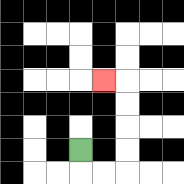{'start': '[3, 6]', 'end': '[4, 3]', 'path_directions': 'D,R,R,U,U,U,U,L', 'path_coordinates': '[[3, 6], [3, 7], [4, 7], [5, 7], [5, 6], [5, 5], [5, 4], [5, 3], [4, 3]]'}